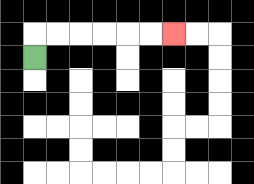{'start': '[1, 2]', 'end': '[7, 1]', 'path_directions': 'U,R,R,R,R,R,R', 'path_coordinates': '[[1, 2], [1, 1], [2, 1], [3, 1], [4, 1], [5, 1], [6, 1], [7, 1]]'}